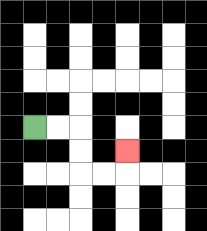{'start': '[1, 5]', 'end': '[5, 6]', 'path_directions': 'R,R,D,D,R,R,U', 'path_coordinates': '[[1, 5], [2, 5], [3, 5], [3, 6], [3, 7], [4, 7], [5, 7], [5, 6]]'}